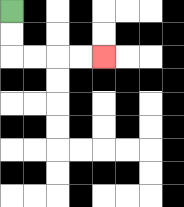{'start': '[0, 0]', 'end': '[4, 2]', 'path_directions': 'D,D,R,R,R,R', 'path_coordinates': '[[0, 0], [0, 1], [0, 2], [1, 2], [2, 2], [3, 2], [4, 2]]'}